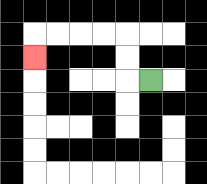{'start': '[6, 3]', 'end': '[1, 2]', 'path_directions': 'L,U,U,L,L,L,L,D', 'path_coordinates': '[[6, 3], [5, 3], [5, 2], [5, 1], [4, 1], [3, 1], [2, 1], [1, 1], [1, 2]]'}